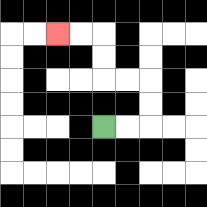{'start': '[4, 5]', 'end': '[2, 1]', 'path_directions': 'R,R,U,U,L,L,U,U,L,L', 'path_coordinates': '[[4, 5], [5, 5], [6, 5], [6, 4], [6, 3], [5, 3], [4, 3], [4, 2], [4, 1], [3, 1], [2, 1]]'}